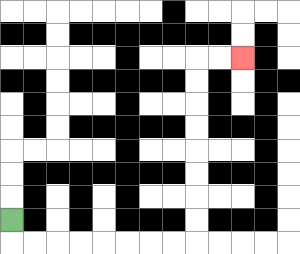{'start': '[0, 9]', 'end': '[10, 2]', 'path_directions': 'D,R,R,R,R,R,R,R,R,U,U,U,U,U,U,U,U,R,R', 'path_coordinates': '[[0, 9], [0, 10], [1, 10], [2, 10], [3, 10], [4, 10], [5, 10], [6, 10], [7, 10], [8, 10], [8, 9], [8, 8], [8, 7], [8, 6], [8, 5], [8, 4], [8, 3], [8, 2], [9, 2], [10, 2]]'}